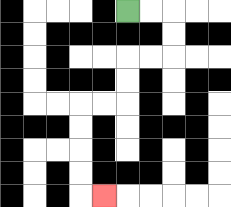{'start': '[5, 0]', 'end': '[4, 8]', 'path_directions': 'R,R,D,D,L,L,D,D,L,L,D,D,D,D,R', 'path_coordinates': '[[5, 0], [6, 0], [7, 0], [7, 1], [7, 2], [6, 2], [5, 2], [5, 3], [5, 4], [4, 4], [3, 4], [3, 5], [3, 6], [3, 7], [3, 8], [4, 8]]'}